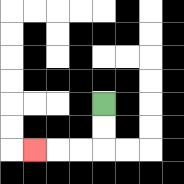{'start': '[4, 4]', 'end': '[1, 6]', 'path_directions': 'D,D,L,L,L', 'path_coordinates': '[[4, 4], [4, 5], [4, 6], [3, 6], [2, 6], [1, 6]]'}